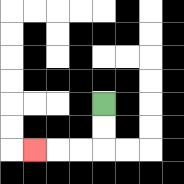{'start': '[4, 4]', 'end': '[1, 6]', 'path_directions': 'D,D,L,L,L', 'path_coordinates': '[[4, 4], [4, 5], [4, 6], [3, 6], [2, 6], [1, 6]]'}